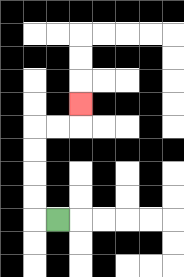{'start': '[2, 9]', 'end': '[3, 4]', 'path_directions': 'L,U,U,U,U,R,R,U', 'path_coordinates': '[[2, 9], [1, 9], [1, 8], [1, 7], [1, 6], [1, 5], [2, 5], [3, 5], [3, 4]]'}